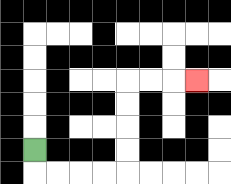{'start': '[1, 6]', 'end': '[8, 3]', 'path_directions': 'D,R,R,R,R,U,U,U,U,R,R,R', 'path_coordinates': '[[1, 6], [1, 7], [2, 7], [3, 7], [4, 7], [5, 7], [5, 6], [5, 5], [5, 4], [5, 3], [6, 3], [7, 3], [8, 3]]'}